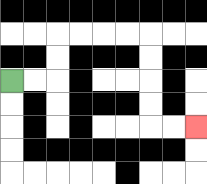{'start': '[0, 3]', 'end': '[8, 5]', 'path_directions': 'R,R,U,U,R,R,R,R,D,D,D,D,R,R', 'path_coordinates': '[[0, 3], [1, 3], [2, 3], [2, 2], [2, 1], [3, 1], [4, 1], [5, 1], [6, 1], [6, 2], [6, 3], [6, 4], [6, 5], [7, 5], [8, 5]]'}